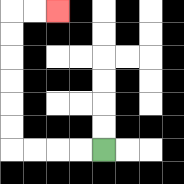{'start': '[4, 6]', 'end': '[2, 0]', 'path_directions': 'L,L,L,L,U,U,U,U,U,U,R,R', 'path_coordinates': '[[4, 6], [3, 6], [2, 6], [1, 6], [0, 6], [0, 5], [0, 4], [0, 3], [0, 2], [0, 1], [0, 0], [1, 0], [2, 0]]'}